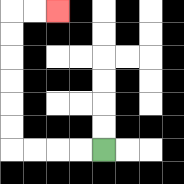{'start': '[4, 6]', 'end': '[2, 0]', 'path_directions': 'L,L,L,L,U,U,U,U,U,U,R,R', 'path_coordinates': '[[4, 6], [3, 6], [2, 6], [1, 6], [0, 6], [0, 5], [0, 4], [0, 3], [0, 2], [0, 1], [0, 0], [1, 0], [2, 0]]'}